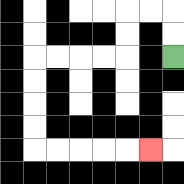{'start': '[7, 2]', 'end': '[6, 6]', 'path_directions': 'U,U,L,L,D,D,L,L,L,L,D,D,D,D,R,R,R,R,R', 'path_coordinates': '[[7, 2], [7, 1], [7, 0], [6, 0], [5, 0], [5, 1], [5, 2], [4, 2], [3, 2], [2, 2], [1, 2], [1, 3], [1, 4], [1, 5], [1, 6], [2, 6], [3, 6], [4, 6], [5, 6], [6, 6]]'}